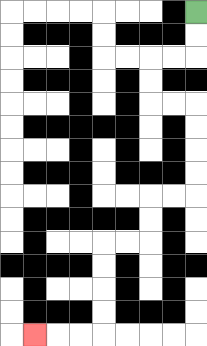{'start': '[8, 0]', 'end': '[1, 14]', 'path_directions': 'D,D,L,L,D,D,R,R,D,D,D,D,L,L,D,D,L,L,D,D,D,D,L,L,L', 'path_coordinates': '[[8, 0], [8, 1], [8, 2], [7, 2], [6, 2], [6, 3], [6, 4], [7, 4], [8, 4], [8, 5], [8, 6], [8, 7], [8, 8], [7, 8], [6, 8], [6, 9], [6, 10], [5, 10], [4, 10], [4, 11], [4, 12], [4, 13], [4, 14], [3, 14], [2, 14], [1, 14]]'}